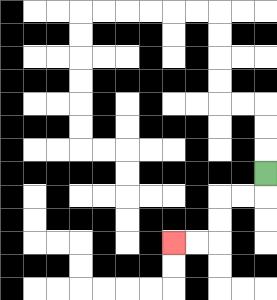{'start': '[11, 7]', 'end': '[7, 10]', 'path_directions': 'D,L,L,D,D,L,L', 'path_coordinates': '[[11, 7], [11, 8], [10, 8], [9, 8], [9, 9], [9, 10], [8, 10], [7, 10]]'}